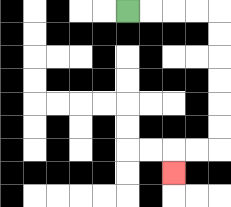{'start': '[5, 0]', 'end': '[7, 7]', 'path_directions': 'R,R,R,R,D,D,D,D,D,D,L,L,D', 'path_coordinates': '[[5, 0], [6, 0], [7, 0], [8, 0], [9, 0], [9, 1], [9, 2], [9, 3], [9, 4], [9, 5], [9, 6], [8, 6], [7, 6], [7, 7]]'}